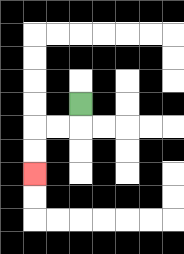{'start': '[3, 4]', 'end': '[1, 7]', 'path_directions': 'D,L,L,D,D', 'path_coordinates': '[[3, 4], [3, 5], [2, 5], [1, 5], [1, 6], [1, 7]]'}